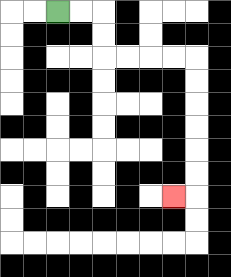{'start': '[2, 0]', 'end': '[7, 8]', 'path_directions': 'R,R,D,D,R,R,R,R,D,D,D,D,D,D,L', 'path_coordinates': '[[2, 0], [3, 0], [4, 0], [4, 1], [4, 2], [5, 2], [6, 2], [7, 2], [8, 2], [8, 3], [8, 4], [8, 5], [8, 6], [8, 7], [8, 8], [7, 8]]'}